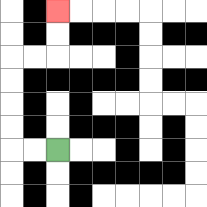{'start': '[2, 6]', 'end': '[2, 0]', 'path_directions': 'L,L,U,U,U,U,R,R,U,U', 'path_coordinates': '[[2, 6], [1, 6], [0, 6], [0, 5], [0, 4], [0, 3], [0, 2], [1, 2], [2, 2], [2, 1], [2, 0]]'}